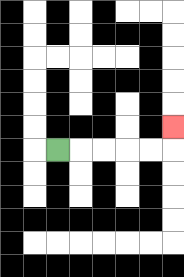{'start': '[2, 6]', 'end': '[7, 5]', 'path_directions': 'R,R,R,R,R,U', 'path_coordinates': '[[2, 6], [3, 6], [4, 6], [5, 6], [6, 6], [7, 6], [7, 5]]'}